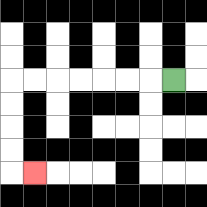{'start': '[7, 3]', 'end': '[1, 7]', 'path_directions': 'L,L,L,L,L,L,L,D,D,D,D,R', 'path_coordinates': '[[7, 3], [6, 3], [5, 3], [4, 3], [3, 3], [2, 3], [1, 3], [0, 3], [0, 4], [0, 5], [0, 6], [0, 7], [1, 7]]'}